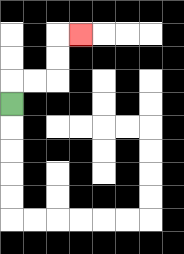{'start': '[0, 4]', 'end': '[3, 1]', 'path_directions': 'U,R,R,U,U,R', 'path_coordinates': '[[0, 4], [0, 3], [1, 3], [2, 3], [2, 2], [2, 1], [3, 1]]'}